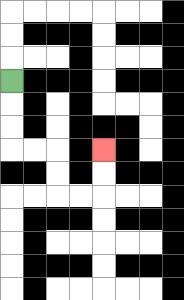{'start': '[0, 3]', 'end': '[4, 6]', 'path_directions': 'D,D,D,R,R,D,D,R,R,U,U', 'path_coordinates': '[[0, 3], [0, 4], [0, 5], [0, 6], [1, 6], [2, 6], [2, 7], [2, 8], [3, 8], [4, 8], [4, 7], [4, 6]]'}